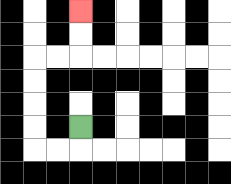{'start': '[3, 5]', 'end': '[3, 0]', 'path_directions': 'D,L,L,U,U,U,U,R,R,U,U', 'path_coordinates': '[[3, 5], [3, 6], [2, 6], [1, 6], [1, 5], [1, 4], [1, 3], [1, 2], [2, 2], [3, 2], [3, 1], [3, 0]]'}